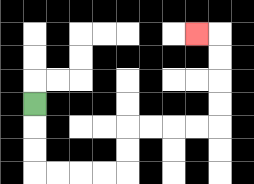{'start': '[1, 4]', 'end': '[8, 1]', 'path_directions': 'D,D,D,R,R,R,R,U,U,R,R,R,R,U,U,U,U,L', 'path_coordinates': '[[1, 4], [1, 5], [1, 6], [1, 7], [2, 7], [3, 7], [4, 7], [5, 7], [5, 6], [5, 5], [6, 5], [7, 5], [8, 5], [9, 5], [9, 4], [9, 3], [9, 2], [9, 1], [8, 1]]'}